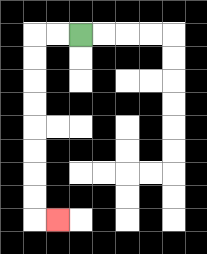{'start': '[3, 1]', 'end': '[2, 9]', 'path_directions': 'L,L,D,D,D,D,D,D,D,D,R', 'path_coordinates': '[[3, 1], [2, 1], [1, 1], [1, 2], [1, 3], [1, 4], [1, 5], [1, 6], [1, 7], [1, 8], [1, 9], [2, 9]]'}